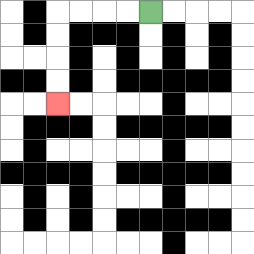{'start': '[6, 0]', 'end': '[2, 4]', 'path_directions': 'L,L,L,L,D,D,D,D', 'path_coordinates': '[[6, 0], [5, 0], [4, 0], [3, 0], [2, 0], [2, 1], [2, 2], [2, 3], [2, 4]]'}